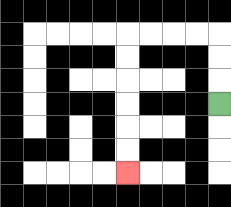{'start': '[9, 4]', 'end': '[5, 7]', 'path_directions': 'U,U,U,L,L,L,L,D,D,D,D,D,D', 'path_coordinates': '[[9, 4], [9, 3], [9, 2], [9, 1], [8, 1], [7, 1], [6, 1], [5, 1], [5, 2], [5, 3], [5, 4], [5, 5], [5, 6], [5, 7]]'}